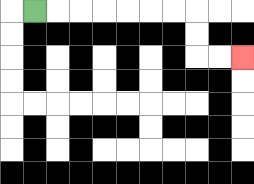{'start': '[1, 0]', 'end': '[10, 2]', 'path_directions': 'R,R,R,R,R,R,R,D,D,R,R', 'path_coordinates': '[[1, 0], [2, 0], [3, 0], [4, 0], [5, 0], [6, 0], [7, 0], [8, 0], [8, 1], [8, 2], [9, 2], [10, 2]]'}